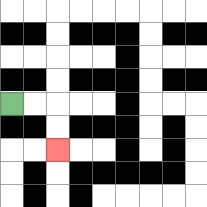{'start': '[0, 4]', 'end': '[2, 6]', 'path_directions': 'R,R,D,D', 'path_coordinates': '[[0, 4], [1, 4], [2, 4], [2, 5], [2, 6]]'}